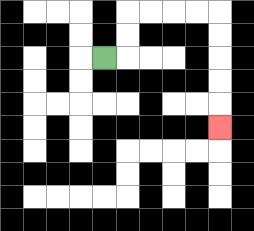{'start': '[4, 2]', 'end': '[9, 5]', 'path_directions': 'R,U,U,R,R,R,R,D,D,D,D,D', 'path_coordinates': '[[4, 2], [5, 2], [5, 1], [5, 0], [6, 0], [7, 0], [8, 0], [9, 0], [9, 1], [9, 2], [9, 3], [9, 4], [9, 5]]'}